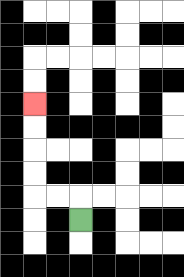{'start': '[3, 9]', 'end': '[1, 4]', 'path_directions': 'U,L,L,U,U,U,U', 'path_coordinates': '[[3, 9], [3, 8], [2, 8], [1, 8], [1, 7], [1, 6], [1, 5], [1, 4]]'}